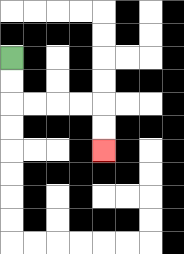{'start': '[0, 2]', 'end': '[4, 6]', 'path_directions': 'D,D,R,R,R,R,D,D', 'path_coordinates': '[[0, 2], [0, 3], [0, 4], [1, 4], [2, 4], [3, 4], [4, 4], [4, 5], [4, 6]]'}